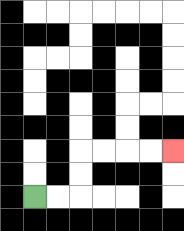{'start': '[1, 8]', 'end': '[7, 6]', 'path_directions': 'R,R,U,U,R,R,R,R', 'path_coordinates': '[[1, 8], [2, 8], [3, 8], [3, 7], [3, 6], [4, 6], [5, 6], [6, 6], [7, 6]]'}